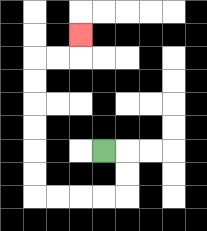{'start': '[4, 6]', 'end': '[3, 1]', 'path_directions': 'R,D,D,L,L,L,L,U,U,U,U,U,U,R,R,U', 'path_coordinates': '[[4, 6], [5, 6], [5, 7], [5, 8], [4, 8], [3, 8], [2, 8], [1, 8], [1, 7], [1, 6], [1, 5], [1, 4], [1, 3], [1, 2], [2, 2], [3, 2], [3, 1]]'}